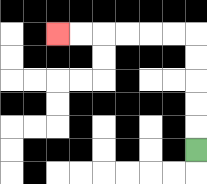{'start': '[8, 6]', 'end': '[2, 1]', 'path_directions': 'U,U,U,U,U,L,L,L,L,L,L', 'path_coordinates': '[[8, 6], [8, 5], [8, 4], [8, 3], [8, 2], [8, 1], [7, 1], [6, 1], [5, 1], [4, 1], [3, 1], [2, 1]]'}